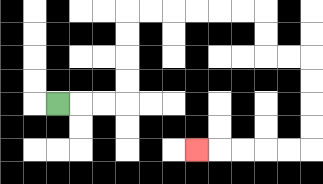{'start': '[2, 4]', 'end': '[8, 6]', 'path_directions': 'R,R,R,U,U,U,U,R,R,R,R,R,R,D,D,R,R,D,D,D,D,L,L,L,L,L', 'path_coordinates': '[[2, 4], [3, 4], [4, 4], [5, 4], [5, 3], [5, 2], [5, 1], [5, 0], [6, 0], [7, 0], [8, 0], [9, 0], [10, 0], [11, 0], [11, 1], [11, 2], [12, 2], [13, 2], [13, 3], [13, 4], [13, 5], [13, 6], [12, 6], [11, 6], [10, 6], [9, 6], [8, 6]]'}